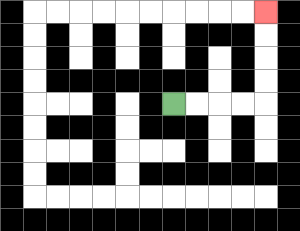{'start': '[7, 4]', 'end': '[11, 0]', 'path_directions': 'R,R,R,R,U,U,U,U', 'path_coordinates': '[[7, 4], [8, 4], [9, 4], [10, 4], [11, 4], [11, 3], [11, 2], [11, 1], [11, 0]]'}